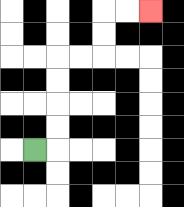{'start': '[1, 6]', 'end': '[6, 0]', 'path_directions': 'R,U,U,U,U,R,R,U,U,R,R', 'path_coordinates': '[[1, 6], [2, 6], [2, 5], [2, 4], [2, 3], [2, 2], [3, 2], [4, 2], [4, 1], [4, 0], [5, 0], [6, 0]]'}